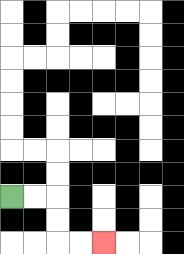{'start': '[0, 8]', 'end': '[4, 10]', 'path_directions': 'R,R,D,D,R,R', 'path_coordinates': '[[0, 8], [1, 8], [2, 8], [2, 9], [2, 10], [3, 10], [4, 10]]'}